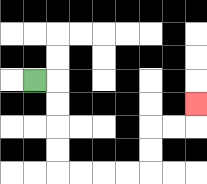{'start': '[1, 3]', 'end': '[8, 4]', 'path_directions': 'R,D,D,D,D,R,R,R,R,U,U,R,R,U', 'path_coordinates': '[[1, 3], [2, 3], [2, 4], [2, 5], [2, 6], [2, 7], [3, 7], [4, 7], [5, 7], [6, 7], [6, 6], [6, 5], [7, 5], [8, 5], [8, 4]]'}